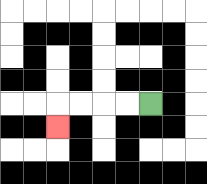{'start': '[6, 4]', 'end': '[2, 5]', 'path_directions': 'L,L,L,L,D', 'path_coordinates': '[[6, 4], [5, 4], [4, 4], [3, 4], [2, 4], [2, 5]]'}